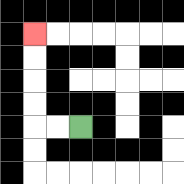{'start': '[3, 5]', 'end': '[1, 1]', 'path_directions': 'L,L,U,U,U,U', 'path_coordinates': '[[3, 5], [2, 5], [1, 5], [1, 4], [1, 3], [1, 2], [1, 1]]'}